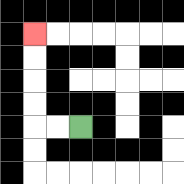{'start': '[3, 5]', 'end': '[1, 1]', 'path_directions': 'L,L,U,U,U,U', 'path_coordinates': '[[3, 5], [2, 5], [1, 5], [1, 4], [1, 3], [1, 2], [1, 1]]'}